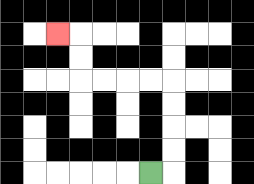{'start': '[6, 7]', 'end': '[2, 1]', 'path_directions': 'R,U,U,U,U,L,L,L,L,U,U,L', 'path_coordinates': '[[6, 7], [7, 7], [7, 6], [7, 5], [7, 4], [7, 3], [6, 3], [5, 3], [4, 3], [3, 3], [3, 2], [3, 1], [2, 1]]'}